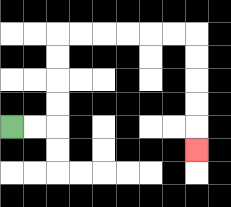{'start': '[0, 5]', 'end': '[8, 6]', 'path_directions': 'R,R,U,U,U,U,R,R,R,R,R,R,D,D,D,D,D', 'path_coordinates': '[[0, 5], [1, 5], [2, 5], [2, 4], [2, 3], [2, 2], [2, 1], [3, 1], [4, 1], [5, 1], [6, 1], [7, 1], [8, 1], [8, 2], [8, 3], [8, 4], [8, 5], [8, 6]]'}